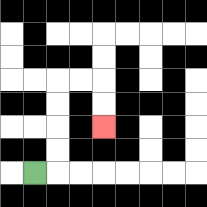{'start': '[1, 7]', 'end': '[4, 5]', 'path_directions': 'R,U,U,U,U,R,R,D,D', 'path_coordinates': '[[1, 7], [2, 7], [2, 6], [2, 5], [2, 4], [2, 3], [3, 3], [4, 3], [4, 4], [4, 5]]'}